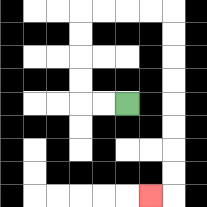{'start': '[5, 4]', 'end': '[6, 8]', 'path_directions': 'L,L,U,U,U,U,R,R,R,R,D,D,D,D,D,D,D,D,L', 'path_coordinates': '[[5, 4], [4, 4], [3, 4], [3, 3], [3, 2], [3, 1], [3, 0], [4, 0], [5, 0], [6, 0], [7, 0], [7, 1], [7, 2], [7, 3], [7, 4], [7, 5], [7, 6], [7, 7], [7, 8], [6, 8]]'}